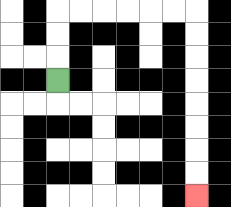{'start': '[2, 3]', 'end': '[8, 8]', 'path_directions': 'U,U,U,R,R,R,R,R,R,D,D,D,D,D,D,D,D', 'path_coordinates': '[[2, 3], [2, 2], [2, 1], [2, 0], [3, 0], [4, 0], [5, 0], [6, 0], [7, 0], [8, 0], [8, 1], [8, 2], [8, 3], [8, 4], [8, 5], [8, 6], [8, 7], [8, 8]]'}